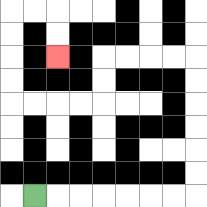{'start': '[1, 8]', 'end': '[2, 2]', 'path_directions': 'R,R,R,R,R,R,R,U,U,U,U,U,U,L,L,L,L,D,D,L,L,L,L,U,U,U,U,R,R,D,D', 'path_coordinates': '[[1, 8], [2, 8], [3, 8], [4, 8], [5, 8], [6, 8], [7, 8], [8, 8], [8, 7], [8, 6], [8, 5], [8, 4], [8, 3], [8, 2], [7, 2], [6, 2], [5, 2], [4, 2], [4, 3], [4, 4], [3, 4], [2, 4], [1, 4], [0, 4], [0, 3], [0, 2], [0, 1], [0, 0], [1, 0], [2, 0], [2, 1], [2, 2]]'}